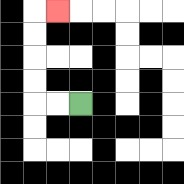{'start': '[3, 4]', 'end': '[2, 0]', 'path_directions': 'L,L,U,U,U,U,R', 'path_coordinates': '[[3, 4], [2, 4], [1, 4], [1, 3], [1, 2], [1, 1], [1, 0], [2, 0]]'}